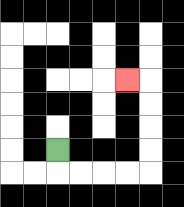{'start': '[2, 6]', 'end': '[5, 3]', 'path_directions': 'D,R,R,R,R,U,U,U,U,L', 'path_coordinates': '[[2, 6], [2, 7], [3, 7], [4, 7], [5, 7], [6, 7], [6, 6], [6, 5], [6, 4], [6, 3], [5, 3]]'}